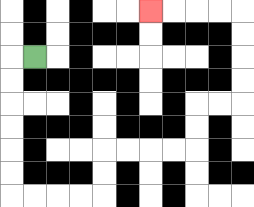{'start': '[1, 2]', 'end': '[6, 0]', 'path_directions': 'L,D,D,D,D,D,D,R,R,R,R,U,U,R,R,R,R,U,U,R,R,U,U,U,U,L,L,L,L', 'path_coordinates': '[[1, 2], [0, 2], [0, 3], [0, 4], [0, 5], [0, 6], [0, 7], [0, 8], [1, 8], [2, 8], [3, 8], [4, 8], [4, 7], [4, 6], [5, 6], [6, 6], [7, 6], [8, 6], [8, 5], [8, 4], [9, 4], [10, 4], [10, 3], [10, 2], [10, 1], [10, 0], [9, 0], [8, 0], [7, 0], [6, 0]]'}